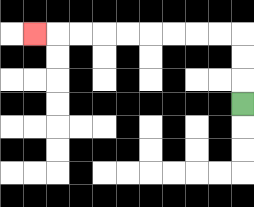{'start': '[10, 4]', 'end': '[1, 1]', 'path_directions': 'U,U,U,L,L,L,L,L,L,L,L,L', 'path_coordinates': '[[10, 4], [10, 3], [10, 2], [10, 1], [9, 1], [8, 1], [7, 1], [6, 1], [5, 1], [4, 1], [3, 1], [2, 1], [1, 1]]'}